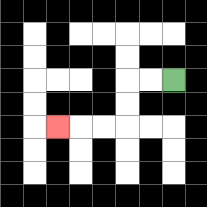{'start': '[7, 3]', 'end': '[2, 5]', 'path_directions': 'L,L,D,D,L,L,L', 'path_coordinates': '[[7, 3], [6, 3], [5, 3], [5, 4], [5, 5], [4, 5], [3, 5], [2, 5]]'}